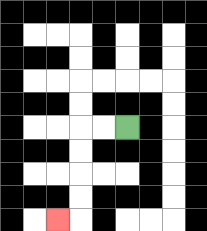{'start': '[5, 5]', 'end': '[2, 9]', 'path_directions': 'L,L,D,D,D,D,L', 'path_coordinates': '[[5, 5], [4, 5], [3, 5], [3, 6], [3, 7], [3, 8], [3, 9], [2, 9]]'}